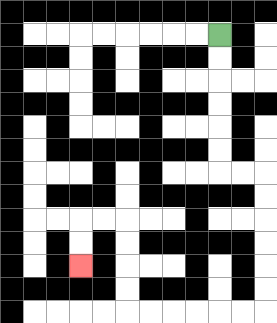{'start': '[9, 1]', 'end': '[3, 11]', 'path_directions': 'D,D,D,D,D,D,R,R,D,D,D,D,D,D,L,L,L,L,L,L,U,U,U,U,L,L,D,D', 'path_coordinates': '[[9, 1], [9, 2], [9, 3], [9, 4], [9, 5], [9, 6], [9, 7], [10, 7], [11, 7], [11, 8], [11, 9], [11, 10], [11, 11], [11, 12], [11, 13], [10, 13], [9, 13], [8, 13], [7, 13], [6, 13], [5, 13], [5, 12], [5, 11], [5, 10], [5, 9], [4, 9], [3, 9], [3, 10], [3, 11]]'}